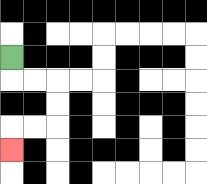{'start': '[0, 2]', 'end': '[0, 6]', 'path_directions': 'D,R,R,D,D,L,L,D', 'path_coordinates': '[[0, 2], [0, 3], [1, 3], [2, 3], [2, 4], [2, 5], [1, 5], [0, 5], [0, 6]]'}